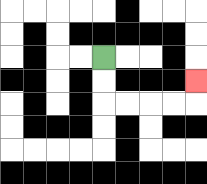{'start': '[4, 2]', 'end': '[8, 3]', 'path_directions': 'D,D,R,R,R,R,U', 'path_coordinates': '[[4, 2], [4, 3], [4, 4], [5, 4], [6, 4], [7, 4], [8, 4], [8, 3]]'}